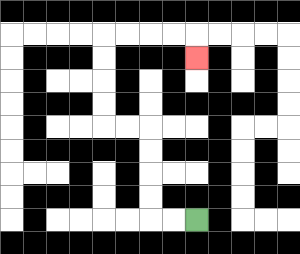{'start': '[8, 9]', 'end': '[8, 2]', 'path_directions': 'L,L,U,U,U,U,L,L,U,U,U,U,R,R,R,R,D', 'path_coordinates': '[[8, 9], [7, 9], [6, 9], [6, 8], [6, 7], [6, 6], [6, 5], [5, 5], [4, 5], [4, 4], [4, 3], [4, 2], [4, 1], [5, 1], [6, 1], [7, 1], [8, 1], [8, 2]]'}